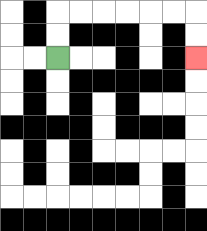{'start': '[2, 2]', 'end': '[8, 2]', 'path_directions': 'U,U,R,R,R,R,R,R,D,D', 'path_coordinates': '[[2, 2], [2, 1], [2, 0], [3, 0], [4, 0], [5, 0], [6, 0], [7, 0], [8, 0], [8, 1], [8, 2]]'}